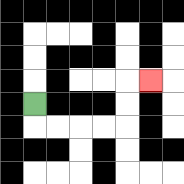{'start': '[1, 4]', 'end': '[6, 3]', 'path_directions': 'D,R,R,R,R,U,U,R', 'path_coordinates': '[[1, 4], [1, 5], [2, 5], [3, 5], [4, 5], [5, 5], [5, 4], [5, 3], [6, 3]]'}